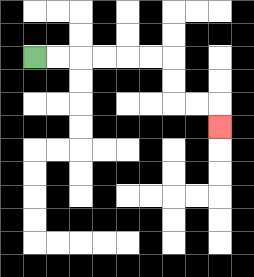{'start': '[1, 2]', 'end': '[9, 5]', 'path_directions': 'R,R,R,R,R,R,D,D,R,R,D', 'path_coordinates': '[[1, 2], [2, 2], [3, 2], [4, 2], [5, 2], [6, 2], [7, 2], [7, 3], [7, 4], [8, 4], [9, 4], [9, 5]]'}